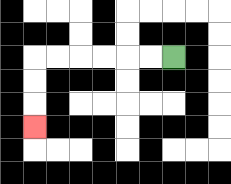{'start': '[7, 2]', 'end': '[1, 5]', 'path_directions': 'L,L,L,L,L,L,D,D,D', 'path_coordinates': '[[7, 2], [6, 2], [5, 2], [4, 2], [3, 2], [2, 2], [1, 2], [1, 3], [1, 4], [1, 5]]'}